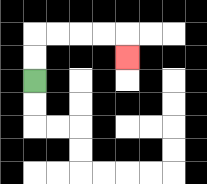{'start': '[1, 3]', 'end': '[5, 2]', 'path_directions': 'U,U,R,R,R,R,D', 'path_coordinates': '[[1, 3], [1, 2], [1, 1], [2, 1], [3, 1], [4, 1], [5, 1], [5, 2]]'}